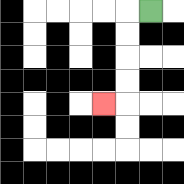{'start': '[6, 0]', 'end': '[4, 4]', 'path_directions': 'L,D,D,D,D,L', 'path_coordinates': '[[6, 0], [5, 0], [5, 1], [5, 2], [5, 3], [5, 4], [4, 4]]'}